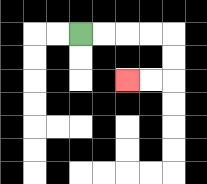{'start': '[3, 1]', 'end': '[5, 3]', 'path_directions': 'R,R,R,R,D,D,L,L', 'path_coordinates': '[[3, 1], [4, 1], [5, 1], [6, 1], [7, 1], [7, 2], [7, 3], [6, 3], [5, 3]]'}